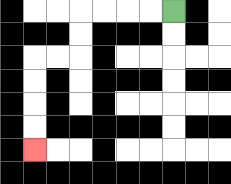{'start': '[7, 0]', 'end': '[1, 6]', 'path_directions': 'L,L,L,L,D,D,L,L,D,D,D,D', 'path_coordinates': '[[7, 0], [6, 0], [5, 0], [4, 0], [3, 0], [3, 1], [3, 2], [2, 2], [1, 2], [1, 3], [1, 4], [1, 5], [1, 6]]'}